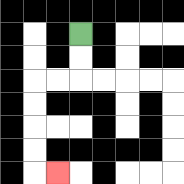{'start': '[3, 1]', 'end': '[2, 7]', 'path_directions': 'D,D,L,L,D,D,D,D,R', 'path_coordinates': '[[3, 1], [3, 2], [3, 3], [2, 3], [1, 3], [1, 4], [1, 5], [1, 6], [1, 7], [2, 7]]'}